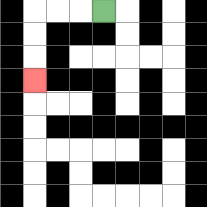{'start': '[4, 0]', 'end': '[1, 3]', 'path_directions': 'L,L,L,D,D,D', 'path_coordinates': '[[4, 0], [3, 0], [2, 0], [1, 0], [1, 1], [1, 2], [1, 3]]'}